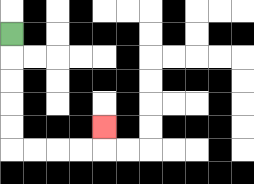{'start': '[0, 1]', 'end': '[4, 5]', 'path_directions': 'D,D,D,D,D,R,R,R,R,U', 'path_coordinates': '[[0, 1], [0, 2], [0, 3], [0, 4], [0, 5], [0, 6], [1, 6], [2, 6], [3, 6], [4, 6], [4, 5]]'}